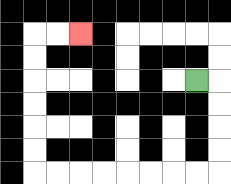{'start': '[8, 3]', 'end': '[3, 1]', 'path_directions': 'R,D,D,D,D,L,L,L,L,L,L,L,L,U,U,U,U,U,U,R,R', 'path_coordinates': '[[8, 3], [9, 3], [9, 4], [9, 5], [9, 6], [9, 7], [8, 7], [7, 7], [6, 7], [5, 7], [4, 7], [3, 7], [2, 7], [1, 7], [1, 6], [1, 5], [1, 4], [1, 3], [1, 2], [1, 1], [2, 1], [3, 1]]'}